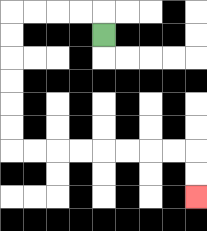{'start': '[4, 1]', 'end': '[8, 8]', 'path_directions': 'U,L,L,L,L,D,D,D,D,D,D,R,R,R,R,R,R,R,R,D,D', 'path_coordinates': '[[4, 1], [4, 0], [3, 0], [2, 0], [1, 0], [0, 0], [0, 1], [0, 2], [0, 3], [0, 4], [0, 5], [0, 6], [1, 6], [2, 6], [3, 6], [4, 6], [5, 6], [6, 6], [7, 6], [8, 6], [8, 7], [8, 8]]'}